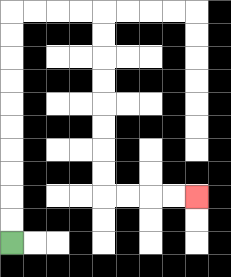{'start': '[0, 10]', 'end': '[8, 8]', 'path_directions': 'U,U,U,U,U,U,U,U,U,U,R,R,R,R,D,D,D,D,D,D,D,D,R,R,R,R', 'path_coordinates': '[[0, 10], [0, 9], [0, 8], [0, 7], [0, 6], [0, 5], [0, 4], [0, 3], [0, 2], [0, 1], [0, 0], [1, 0], [2, 0], [3, 0], [4, 0], [4, 1], [4, 2], [4, 3], [4, 4], [4, 5], [4, 6], [4, 7], [4, 8], [5, 8], [6, 8], [7, 8], [8, 8]]'}